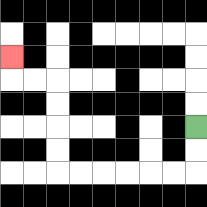{'start': '[8, 5]', 'end': '[0, 2]', 'path_directions': 'D,D,L,L,L,L,L,L,U,U,U,U,L,L,U', 'path_coordinates': '[[8, 5], [8, 6], [8, 7], [7, 7], [6, 7], [5, 7], [4, 7], [3, 7], [2, 7], [2, 6], [2, 5], [2, 4], [2, 3], [1, 3], [0, 3], [0, 2]]'}